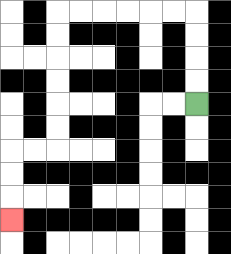{'start': '[8, 4]', 'end': '[0, 9]', 'path_directions': 'U,U,U,U,L,L,L,L,L,L,D,D,D,D,D,D,L,L,D,D,D', 'path_coordinates': '[[8, 4], [8, 3], [8, 2], [8, 1], [8, 0], [7, 0], [6, 0], [5, 0], [4, 0], [3, 0], [2, 0], [2, 1], [2, 2], [2, 3], [2, 4], [2, 5], [2, 6], [1, 6], [0, 6], [0, 7], [0, 8], [0, 9]]'}